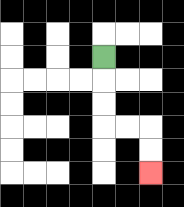{'start': '[4, 2]', 'end': '[6, 7]', 'path_directions': 'D,D,D,R,R,D,D', 'path_coordinates': '[[4, 2], [4, 3], [4, 4], [4, 5], [5, 5], [6, 5], [6, 6], [6, 7]]'}